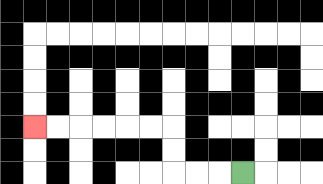{'start': '[10, 7]', 'end': '[1, 5]', 'path_directions': 'L,L,L,U,U,L,L,L,L,L,L', 'path_coordinates': '[[10, 7], [9, 7], [8, 7], [7, 7], [7, 6], [7, 5], [6, 5], [5, 5], [4, 5], [3, 5], [2, 5], [1, 5]]'}